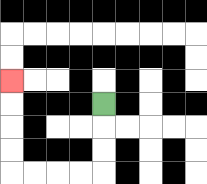{'start': '[4, 4]', 'end': '[0, 3]', 'path_directions': 'D,D,D,L,L,L,L,U,U,U,U', 'path_coordinates': '[[4, 4], [4, 5], [4, 6], [4, 7], [3, 7], [2, 7], [1, 7], [0, 7], [0, 6], [0, 5], [0, 4], [0, 3]]'}